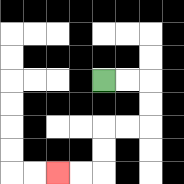{'start': '[4, 3]', 'end': '[2, 7]', 'path_directions': 'R,R,D,D,L,L,D,D,L,L', 'path_coordinates': '[[4, 3], [5, 3], [6, 3], [6, 4], [6, 5], [5, 5], [4, 5], [4, 6], [4, 7], [3, 7], [2, 7]]'}